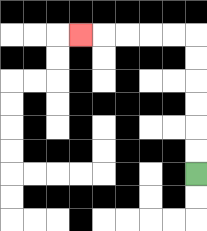{'start': '[8, 7]', 'end': '[3, 1]', 'path_directions': 'U,U,U,U,U,U,L,L,L,L,L', 'path_coordinates': '[[8, 7], [8, 6], [8, 5], [8, 4], [8, 3], [8, 2], [8, 1], [7, 1], [6, 1], [5, 1], [4, 1], [3, 1]]'}